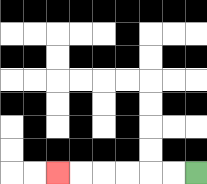{'start': '[8, 7]', 'end': '[2, 7]', 'path_directions': 'L,L,L,L,L,L', 'path_coordinates': '[[8, 7], [7, 7], [6, 7], [5, 7], [4, 7], [3, 7], [2, 7]]'}